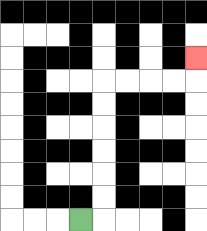{'start': '[3, 9]', 'end': '[8, 2]', 'path_directions': 'R,U,U,U,U,U,U,R,R,R,R,U', 'path_coordinates': '[[3, 9], [4, 9], [4, 8], [4, 7], [4, 6], [4, 5], [4, 4], [4, 3], [5, 3], [6, 3], [7, 3], [8, 3], [8, 2]]'}